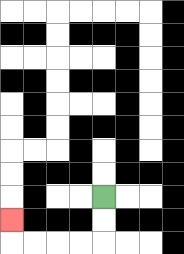{'start': '[4, 8]', 'end': '[0, 9]', 'path_directions': 'D,D,L,L,L,L,U', 'path_coordinates': '[[4, 8], [4, 9], [4, 10], [3, 10], [2, 10], [1, 10], [0, 10], [0, 9]]'}